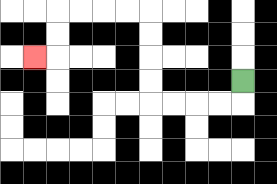{'start': '[10, 3]', 'end': '[1, 2]', 'path_directions': 'D,L,L,L,L,U,U,U,U,L,L,L,L,D,D,L', 'path_coordinates': '[[10, 3], [10, 4], [9, 4], [8, 4], [7, 4], [6, 4], [6, 3], [6, 2], [6, 1], [6, 0], [5, 0], [4, 0], [3, 0], [2, 0], [2, 1], [2, 2], [1, 2]]'}